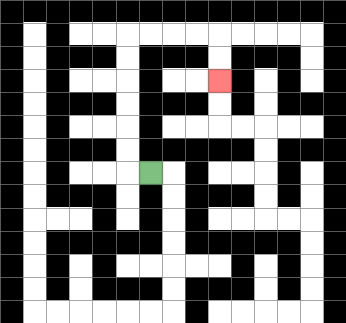{'start': '[6, 7]', 'end': '[9, 3]', 'path_directions': 'L,U,U,U,U,U,U,R,R,R,R,D,D', 'path_coordinates': '[[6, 7], [5, 7], [5, 6], [5, 5], [5, 4], [5, 3], [5, 2], [5, 1], [6, 1], [7, 1], [8, 1], [9, 1], [9, 2], [9, 3]]'}